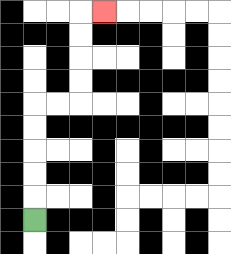{'start': '[1, 9]', 'end': '[4, 0]', 'path_directions': 'U,U,U,U,U,R,R,U,U,U,U,R', 'path_coordinates': '[[1, 9], [1, 8], [1, 7], [1, 6], [1, 5], [1, 4], [2, 4], [3, 4], [3, 3], [3, 2], [3, 1], [3, 0], [4, 0]]'}